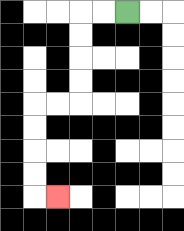{'start': '[5, 0]', 'end': '[2, 8]', 'path_directions': 'L,L,D,D,D,D,L,L,D,D,D,D,R', 'path_coordinates': '[[5, 0], [4, 0], [3, 0], [3, 1], [3, 2], [3, 3], [3, 4], [2, 4], [1, 4], [1, 5], [1, 6], [1, 7], [1, 8], [2, 8]]'}